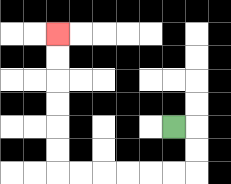{'start': '[7, 5]', 'end': '[2, 1]', 'path_directions': 'R,D,D,L,L,L,L,L,L,U,U,U,U,U,U', 'path_coordinates': '[[7, 5], [8, 5], [8, 6], [8, 7], [7, 7], [6, 7], [5, 7], [4, 7], [3, 7], [2, 7], [2, 6], [2, 5], [2, 4], [2, 3], [2, 2], [2, 1]]'}